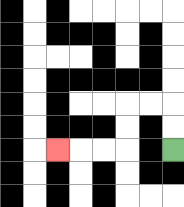{'start': '[7, 6]', 'end': '[2, 6]', 'path_directions': 'U,U,L,L,D,D,L,L,L', 'path_coordinates': '[[7, 6], [7, 5], [7, 4], [6, 4], [5, 4], [5, 5], [5, 6], [4, 6], [3, 6], [2, 6]]'}